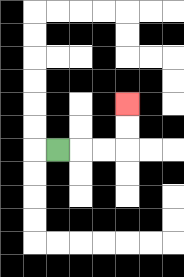{'start': '[2, 6]', 'end': '[5, 4]', 'path_directions': 'R,R,R,U,U', 'path_coordinates': '[[2, 6], [3, 6], [4, 6], [5, 6], [5, 5], [5, 4]]'}